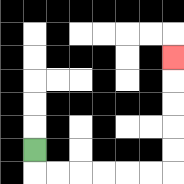{'start': '[1, 6]', 'end': '[7, 2]', 'path_directions': 'D,R,R,R,R,R,R,U,U,U,U,U', 'path_coordinates': '[[1, 6], [1, 7], [2, 7], [3, 7], [4, 7], [5, 7], [6, 7], [7, 7], [7, 6], [7, 5], [7, 4], [7, 3], [7, 2]]'}